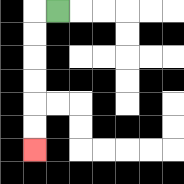{'start': '[2, 0]', 'end': '[1, 6]', 'path_directions': 'L,D,D,D,D,D,D', 'path_coordinates': '[[2, 0], [1, 0], [1, 1], [1, 2], [1, 3], [1, 4], [1, 5], [1, 6]]'}